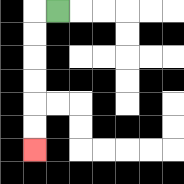{'start': '[2, 0]', 'end': '[1, 6]', 'path_directions': 'L,D,D,D,D,D,D', 'path_coordinates': '[[2, 0], [1, 0], [1, 1], [1, 2], [1, 3], [1, 4], [1, 5], [1, 6]]'}